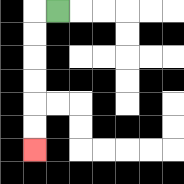{'start': '[2, 0]', 'end': '[1, 6]', 'path_directions': 'L,D,D,D,D,D,D', 'path_coordinates': '[[2, 0], [1, 0], [1, 1], [1, 2], [1, 3], [1, 4], [1, 5], [1, 6]]'}